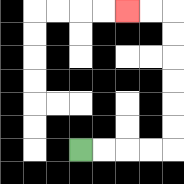{'start': '[3, 6]', 'end': '[5, 0]', 'path_directions': 'R,R,R,R,U,U,U,U,U,U,L,L', 'path_coordinates': '[[3, 6], [4, 6], [5, 6], [6, 6], [7, 6], [7, 5], [7, 4], [7, 3], [7, 2], [7, 1], [7, 0], [6, 0], [5, 0]]'}